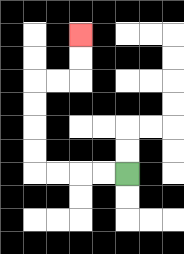{'start': '[5, 7]', 'end': '[3, 1]', 'path_directions': 'L,L,L,L,U,U,U,U,R,R,U,U', 'path_coordinates': '[[5, 7], [4, 7], [3, 7], [2, 7], [1, 7], [1, 6], [1, 5], [1, 4], [1, 3], [2, 3], [3, 3], [3, 2], [3, 1]]'}